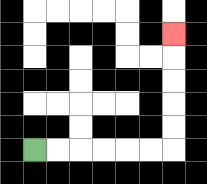{'start': '[1, 6]', 'end': '[7, 1]', 'path_directions': 'R,R,R,R,R,R,U,U,U,U,U', 'path_coordinates': '[[1, 6], [2, 6], [3, 6], [4, 6], [5, 6], [6, 6], [7, 6], [7, 5], [7, 4], [7, 3], [7, 2], [7, 1]]'}